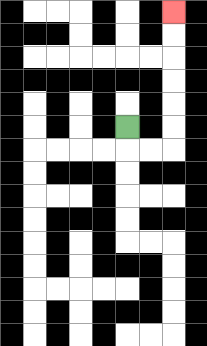{'start': '[5, 5]', 'end': '[7, 0]', 'path_directions': 'D,R,R,U,U,U,U,U,U', 'path_coordinates': '[[5, 5], [5, 6], [6, 6], [7, 6], [7, 5], [7, 4], [7, 3], [7, 2], [7, 1], [7, 0]]'}